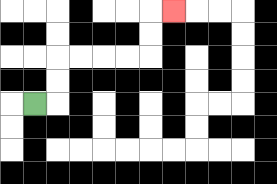{'start': '[1, 4]', 'end': '[7, 0]', 'path_directions': 'R,U,U,R,R,R,R,U,U,R', 'path_coordinates': '[[1, 4], [2, 4], [2, 3], [2, 2], [3, 2], [4, 2], [5, 2], [6, 2], [6, 1], [6, 0], [7, 0]]'}